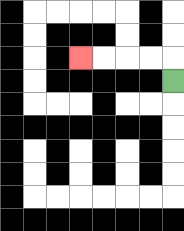{'start': '[7, 3]', 'end': '[3, 2]', 'path_directions': 'U,L,L,L,L', 'path_coordinates': '[[7, 3], [7, 2], [6, 2], [5, 2], [4, 2], [3, 2]]'}